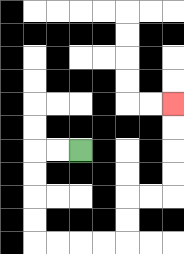{'start': '[3, 6]', 'end': '[7, 4]', 'path_directions': 'L,L,D,D,D,D,R,R,R,R,U,U,R,R,U,U,U,U', 'path_coordinates': '[[3, 6], [2, 6], [1, 6], [1, 7], [1, 8], [1, 9], [1, 10], [2, 10], [3, 10], [4, 10], [5, 10], [5, 9], [5, 8], [6, 8], [7, 8], [7, 7], [7, 6], [7, 5], [7, 4]]'}